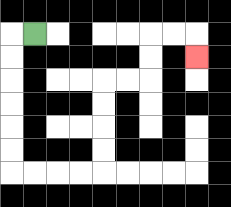{'start': '[1, 1]', 'end': '[8, 2]', 'path_directions': 'L,D,D,D,D,D,D,R,R,R,R,U,U,U,U,R,R,U,U,R,R,D', 'path_coordinates': '[[1, 1], [0, 1], [0, 2], [0, 3], [0, 4], [0, 5], [0, 6], [0, 7], [1, 7], [2, 7], [3, 7], [4, 7], [4, 6], [4, 5], [4, 4], [4, 3], [5, 3], [6, 3], [6, 2], [6, 1], [7, 1], [8, 1], [8, 2]]'}